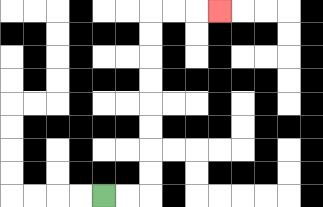{'start': '[4, 8]', 'end': '[9, 0]', 'path_directions': 'R,R,U,U,U,U,U,U,U,U,R,R,R', 'path_coordinates': '[[4, 8], [5, 8], [6, 8], [6, 7], [6, 6], [6, 5], [6, 4], [6, 3], [6, 2], [6, 1], [6, 0], [7, 0], [8, 0], [9, 0]]'}